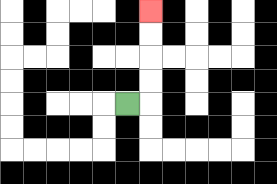{'start': '[5, 4]', 'end': '[6, 0]', 'path_directions': 'R,U,U,U,U', 'path_coordinates': '[[5, 4], [6, 4], [6, 3], [6, 2], [6, 1], [6, 0]]'}